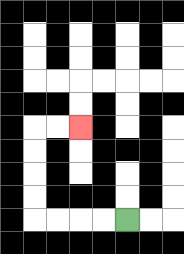{'start': '[5, 9]', 'end': '[3, 5]', 'path_directions': 'L,L,L,L,U,U,U,U,R,R', 'path_coordinates': '[[5, 9], [4, 9], [3, 9], [2, 9], [1, 9], [1, 8], [1, 7], [1, 6], [1, 5], [2, 5], [3, 5]]'}